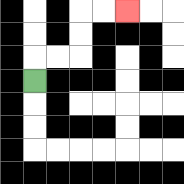{'start': '[1, 3]', 'end': '[5, 0]', 'path_directions': 'U,R,R,U,U,R,R', 'path_coordinates': '[[1, 3], [1, 2], [2, 2], [3, 2], [3, 1], [3, 0], [4, 0], [5, 0]]'}